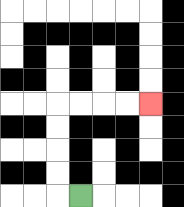{'start': '[3, 8]', 'end': '[6, 4]', 'path_directions': 'L,U,U,U,U,R,R,R,R', 'path_coordinates': '[[3, 8], [2, 8], [2, 7], [2, 6], [2, 5], [2, 4], [3, 4], [4, 4], [5, 4], [6, 4]]'}